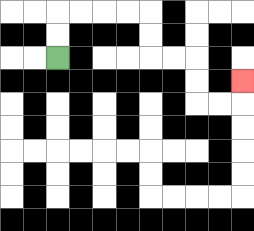{'start': '[2, 2]', 'end': '[10, 3]', 'path_directions': 'U,U,R,R,R,R,D,D,R,R,D,D,R,R,U', 'path_coordinates': '[[2, 2], [2, 1], [2, 0], [3, 0], [4, 0], [5, 0], [6, 0], [6, 1], [6, 2], [7, 2], [8, 2], [8, 3], [8, 4], [9, 4], [10, 4], [10, 3]]'}